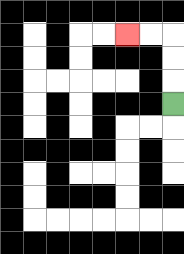{'start': '[7, 4]', 'end': '[5, 1]', 'path_directions': 'U,U,U,L,L', 'path_coordinates': '[[7, 4], [7, 3], [7, 2], [7, 1], [6, 1], [5, 1]]'}